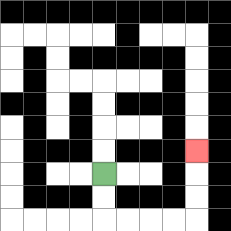{'start': '[4, 7]', 'end': '[8, 6]', 'path_directions': 'D,D,R,R,R,R,U,U,U', 'path_coordinates': '[[4, 7], [4, 8], [4, 9], [5, 9], [6, 9], [7, 9], [8, 9], [8, 8], [8, 7], [8, 6]]'}